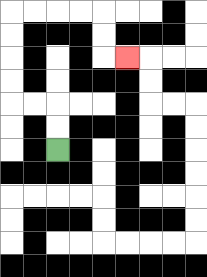{'start': '[2, 6]', 'end': '[5, 2]', 'path_directions': 'U,U,L,L,U,U,U,U,R,R,R,R,D,D,R', 'path_coordinates': '[[2, 6], [2, 5], [2, 4], [1, 4], [0, 4], [0, 3], [0, 2], [0, 1], [0, 0], [1, 0], [2, 0], [3, 0], [4, 0], [4, 1], [4, 2], [5, 2]]'}